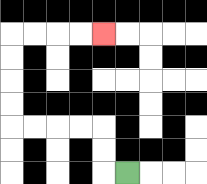{'start': '[5, 7]', 'end': '[4, 1]', 'path_directions': 'L,U,U,L,L,L,L,U,U,U,U,R,R,R,R', 'path_coordinates': '[[5, 7], [4, 7], [4, 6], [4, 5], [3, 5], [2, 5], [1, 5], [0, 5], [0, 4], [0, 3], [0, 2], [0, 1], [1, 1], [2, 1], [3, 1], [4, 1]]'}